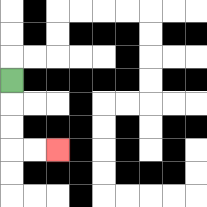{'start': '[0, 3]', 'end': '[2, 6]', 'path_directions': 'D,D,D,R,R', 'path_coordinates': '[[0, 3], [0, 4], [0, 5], [0, 6], [1, 6], [2, 6]]'}